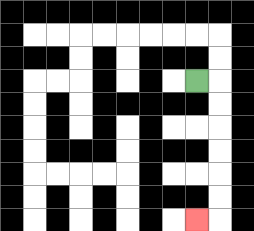{'start': '[8, 3]', 'end': '[8, 9]', 'path_directions': 'R,D,D,D,D,D,D,L', 'path_coordinates': '[[8, 3], [9, 3], [9, 4], [9, 5], [9, 6], [9, 7], [9, 8], [9, 9], [8, 9]]'}